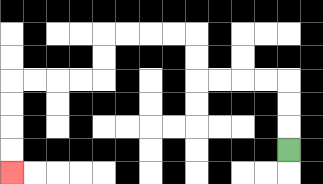{'start': '[12, 6]', 'end': '[0, 7]', 'path_directions': 'U,U,U,L,L,L,L,U,U,L,L,L,L,D,D,L,L,L,L,D,D,D,D', 'path_coordinates': '[[12, 6], [12, 5], [12, 4], [12, 3], [11, 3], [10, 3], [9, 3], [8, 3], [8, 2], [8, 1], [7, 1], [6, 1], [5, 1], [4, 1], [4, 2], [4, 3], [3, 3], [2, 3], [1, 3], [0, 3], [0, 4], [0, 5], [0, 6], [0, 7]]'}